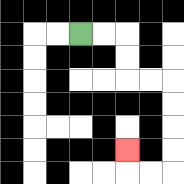{'start': '[3, 1]', 'end': '[5, 6]', 'path_directions': 'R,R,D,D,R,R,D,D,D,D,L,L,U', 'path_coordinates': '[[3, 1], [4, 1], [5, 1], [5, 2], [5, 3], [6, 3], [7, 3], [7, 4], [7, 5], [7, 6], [7, 7], [6, 7], [5, 7], [5, 6]]'}